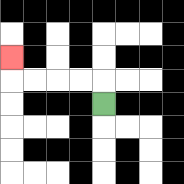{'start': '[4, 4]', 'end': '[0, 2]', 'path_directions': 'U,L,L,L,L,U', 'path_coordinates': '[[4, 4], [4, 3], [3, 3], [2, 3], [1, 3], [0, 3], [0, 2]]'}